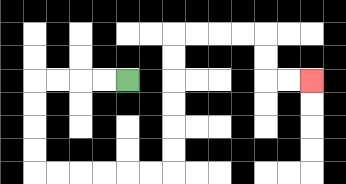{'start': '[5, 3]', 'end': '[13, 3]', 'path_directions': 'L,L,L,L,D,D,D,D,R,R,R,R,R,R,U,U,U,U,U,U,R,R,R,R,D,D,R,R', 'path_coordinates': '[[5, 3], [4, 3], [3, 3], [2, 3], [1, 3], [1, 4], [1, 5], [1, 6], [1, 7], [2, 7], [3, 7], [4, 7], [5, 7], [6, 7], [7, 7], [7, 6], [7, 5], [7, 4], [7, 3], [7, 2], [7, 1], [8, 1], [9, 1], [10, 1], [11, 1], [11, 2], [11, 3], [12, 3], [13, 3]]'}